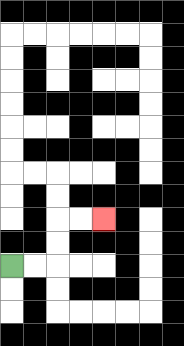{'start': '[0, 11]', 'end': '[4, 9]', 'path_directions': 'R,R,U,U,R,R', 'path_coordinates': '[[0, 11], [1, 11], [2, 11], [2, 10], [2, 9], [3, 9], [4, 9]]'}